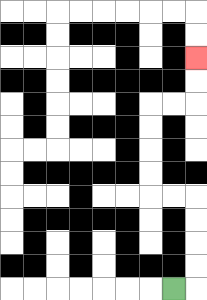{'start': '[7, 12]', 'end': '[8, 2]', 'path_directions': 'R,U,U,U,U,L,L,U,U,U,U,R,R,U,U', 'path_coordinates': '[[7, 12], [8, 12], [8, 11], [8, 10], [8, 9], [8, 8], [7, 8], [6, 8], [6, 7], [6, 6], [6, 5], [6, 4], [7, 4], [8, 4], [8, 3], [8, 2]]'}